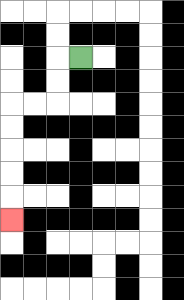{'start': '[3, 2]', 'end': '[0, 9]', 'path_directions': 'L,D,D,L,L,D,D,D,D,D', 'path_coordinates': '[[3, 2], [2, 2], [2, 3], [2, 4], [1, 4], [0, 4], [0, 5], [0, 6], [0, 7], [0, 8], [0, 9]]'}